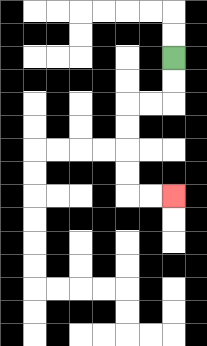{'start': '[7, 2]', 'end': '[7, 8]', 'path_directions': 'D,D,L,L,D,D,D,D,R,R', 'path_coordinates': '[[7, 2], [7, 3], [7, 4], [6, 4], [5, 4], [5, 5], [5, 6], [5, 7], [5, 8], [6, 8], [7, 8]]'}